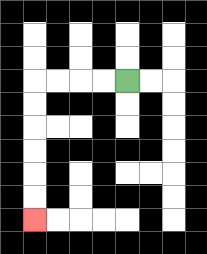{'start': '[5, 3]', 'end': '[1, 9]', 'path_directions': 'L,L,L,L,D,D,D,D,D,D', 'path_coordinates': '[[5, 3], [4, 3], [3, 3], [2, 3], [1, 3], [1, 4], [1, 5], [1, 6], [1, 7], [1, 8], [1, 9]]'}